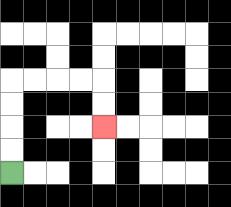{'start': '[0, 7]', 'end': '[4, 5]', 'path_directions': 'U,U,U,U,R,R,R,R,D,D', 'path_coordinates': '[[0, 7], [0, 6], [0, 5], [0, 4], [0, 3], [1, 3], [2, 3], [3, 3], [4, 3], [4, 4], [4, 5]]'}